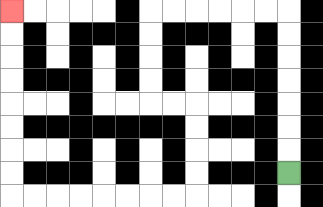{'start': '[12, 7]', 'end': '[0, 0]', 'path_directions': 'U,U,U,U,U,U,U,L,L,L,L,L,L,D,D,D,D,R,R,D,D,D,D,L,L,L,L,L,L,L,L,U,U,U,U,U,U,U,U', 'path_coordinates': '[[12, 7], [12, 6], [12, 5], [12, 4], [12, 3], [12, 2], [12, 1], [12, 0], [11, 0], [10, 0], [9, 0], [8, 0], [7, 0], [6, 0], [6, 1], [6, 2], [6, 3], [6, 4], [7, 4], [8, 4], [8, 5], [8, 6], [8, 7], [8, 8], [7, 8], [6, 8], [5, 8], [4, 8], [3, 8], [2, 8], [1, 8], [0, 8], [0, 7], [0, 6], [0, 5], [0, 4], [0, 3], [0, 2], [0, 1], [0, 0]]'}